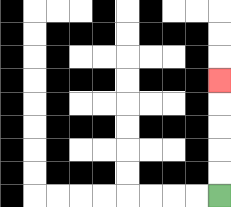{'start': '[9, 8]', 'end': '[9, 3]', 'path_directions': 'U,U,U,U,U', 'path_coordinates': '[[9, 8], [9, 7], [9, 6], [9, 5], [9, 4], [9, 3]]'}